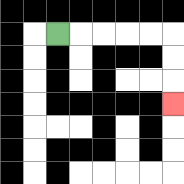{'start': '[2, 1]', 'end': '[7, 4]', 'path_directions': 'R,R,R,R,R,D,D,D', 'path_coordinates': '[[2, 1], [3, 1], [4, 1], [5, 1], [6, 1], [7, 1], [7, 2], [7, 3], [7, 4]]'}